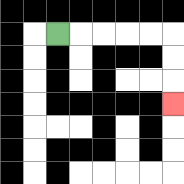{'start': '[2, 1]', 'end': '[7, 4]', 'path_directions': 'R,R,R,R,R,D,D,D', 'path_coordinates': '[[2, 1], [3, 1], [4, 1], [5, 1], [6, 1], [7, 1], [7, 2], [7, 3], [7, 4]]'}